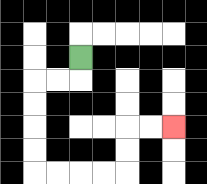{'start': '[3, 2]', 'end': '[7, 5]', 'path_directions': 'D,L,L,D,D,D,D,R,R,R,R,U,U,R,R', 'path_coordinates': '[[3, 2], [3, 3], [2, 3], [1, 3], [1, 4], [1, 5], [1, 6], [1, 7], [2, 7], [3, 7], [4, 7], [5, 7], [5, 6], [5, 5], [6, 5], [7, 5]]'}